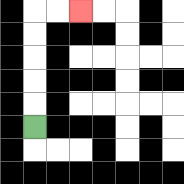{'start': '[1, 5]', 'end': '[3, 0]', 'path_directions': 'U,U,U,U,U,R,R', 'path_coordinates': '[[1, 5], [1, 4], [1, 3], [1, 2], [1, 1], [1, 0], [2, 0], [3, 0]]'}